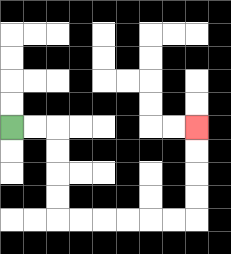{'start': '[0, 5]', 'end': '[8, 5]', 'path_directions': 'R,R,D,D,D,D,R,R,R,R,R,R,U,U,U,U', 'path_coordinates': '[[0, 5], [1, 5], [2, 5], [2, 6], [2, 7], [2, 8], [2, 9], [3, 9], [4, 9], [5, 9], [6, 9], [7, 9], [8, 9], [8, 8], [8, 7], [8, 6], [8, 5]]'}